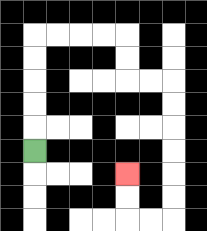{'start': '[1, 6]', 'end': '[5, 7]', 'path_directions': 'U,U,U,U,U,R,R,R,R,D,D,R,R,D,D,D,D,D,D,L,L,U,U', 'path_coordinates': '[[1, 6], [1, 5], [1, 4], [1, 3], [1, 2], [1, 1], [2, 1], [3, 1], [4, 1], [5, 1], [5, 2], [5, 3], [6, 3], [7, 3], [7, 4], [7, 5], [7, 6], [7, 7], [7, 8], [7, 9], [6, 9], [5, 9], [5, 8], [5, 7]]'}